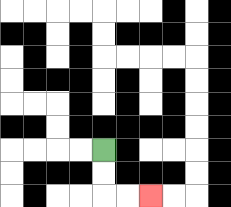{'start': '[4, 6]', 'end': '[6, 8]', 'path_directions': 'D,D,R,R', 'path_coordinates': '[[4, 6], [4, 7], [4, 8], [5, 8], [6, 8]]'}